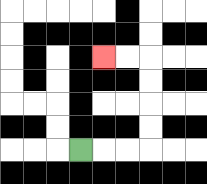{'start': '[3, 6]', 'end': '[4, 2]', 'path_directions': 'R,R,R,U,U,U,U,L,L', 'path_coordinates': '[[3, 6], [4, 6], [5, 6], [6, 6], [6, 5], [6, 4], [6, 3], [6, 2], [5, 2], [4, 2]]'}